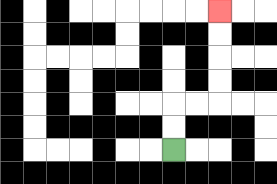{'start': '[7, 6]', 'end': '[9, 0]', 'path_directions': 'U,U,R,R,U,U,U,U', 'path_coordinates': '[[7, 6], [7, 5], [7, 4], [8, 4], [9, 4], [9, 3], [9, 2], [9, 1], [9, 0]]'}